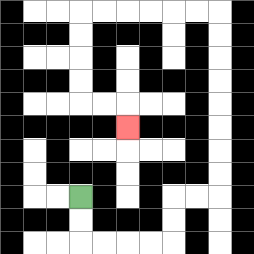{'start': '[3, 8]', 'end': '[5, 5]', 'path_directions': 'D,D,R,R,R,R,U,U,R,R,U,U,U,U,U,U,U,U,L,L,L,L,L,L,D,D,D,D,R,R,D', 'path_coordinates': '[[3, 8], [3, 9], [3, 10], [4, 10], [5, 10], [6, 10], [7, 10], [7, 9], [7, 8], [8, 8], [9, 8], [9, 7], [9, 6], [9, 5], [9, 4], [9, 3], [9, 2], [9, 1], [9, 0], [8, 0], [7, 0], [6, 0], [5, 0], [4, 0], [3, 0], [3, 1], [3, 2], [3, 3], [3, 4], [4, 4], [5, 4], [5, 5]]'}